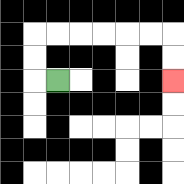{'start': '[2, 3]', 'end': '[7, 3]', 'path_directions': 'L,U,U,R,R,R,R,R,R,D,D', 'path_coordinates': '[[2, 3], [1, 3], [1, 2], [1, 1], [2, 1], [3, 1], [4, 1], [5, 1], [6, 1], [7, 1], [7, 2], [7, 3]]'}